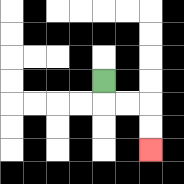{'start': '[4, 3]', 'end': '[6, 6]', 'path_directions': 'D,R,R,D,D', 'path_coordinates': '[[4, 3], [4, 4], [5, 4], [6, 4], [6, 5], [6, 6]]'}